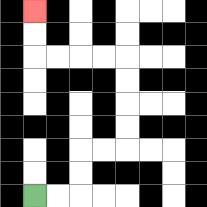{'start': '[1, 8]', 'end': '[1, 0]', 'path_directions': 'R,R,U,U,R,R,U,U,U,U,L,L,L,L,U,U', 'path_coordinates': '[[1, 8], [2, 8], [3, 8], [3, 7], [3, 6], [4, 6], [5, 6], [5, 5], [5, 4], [5, 3], [5, 2], [4, 2], [3, 2], [2, 2], [1, 2], [1, 1], [1, 0]]'}